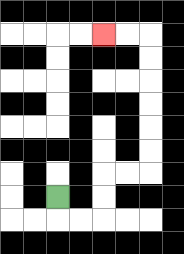{'start': '[2, 8]', 'end': '[4, 1]', 'path_directions': 'D,R,R,U,U,R,R,U,U,U,U,U,U,L,L', 'path_coordinates': '[[2, 8], [2, 9], [3, 9], [4, 9], [4, 8], [4, 7], [5, 7], [6, 7], [6, 6], [6, 5], [6, 4], [6, 3], [6, 2], [6, 1], [5, 1], [4, 1]]'}